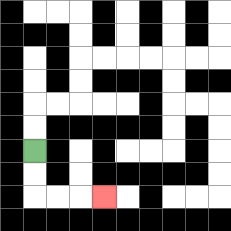{'start': '[1, 6]', 'end': '[4, 8]', 'path_directions': 'D,D,R,R,R', 'path_coordinates': '[[1, 6], [1, 7], [1, 8], [2, 8], [3, 8], [4, 8]]'}